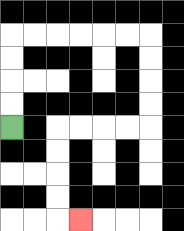{'start': '[0, 5]', 'end': '[3, 9]', 'path_directions': 'U,U,U,U,R,R,R,R,R,R,D,D,D,D,L,L,L,L,D,D,D,D,R', 'path_coordinates': '[[0, 5], [0, 4], [0, 3], [0, 2], [0, 1], [1, 1], [2, 1], [3, 1], [4, 1], [5, 1], [6, 1], [6, 2], [6, 3], [6, 4], [6, 5], [5, 5], [4, 5], [3, 5], [2, 5], [2, 6], [2, 7], [2, 8], [2, 9], [3, 9]]'}